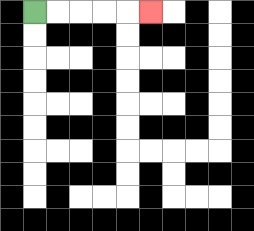{'start': '[1, 0]', 'end': '[6, 0]', 'path_directions': 'R,R,R,R,R', 'path_coordinates': '[[1, 0], [2, 0], [3, 0], [4, 0], [5, 0], [6, 0]]'}